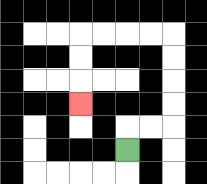{'start': '[5, 6]', 'end': '[3, 4]', 'path_directions': 'U,R,R,U,U,U,U,L,L,L,L,D,D,D', 'path_coordinates': '[[5, 6], [5, 5], [6, 5], [7, 5], [7, 4], [7, 3], [7, 2], [7, 1], [6, 1], [5, 1], [4, 1], [3, 1], [3, 2], [3, 3], [3, 4]]'}